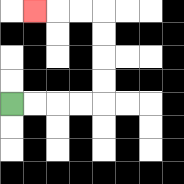{'start': '[0, 4]', 'end': '[1, 0]', 'path_directions': 'R,R,R,R,U,U,U,U,L,L,L', 'path_coordinates': '[[0, 4], [1, 4], [2, 4], [3, 4], [4, 4], [4, 3], [4, 2], [4, 1], [4, 0], [3, 0], [2, 0], [1, 0]]'}